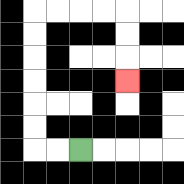{'start': '[3, 6]', 'end': '[5, 3]', 'path_directions': 'L,L,U,U,U,U,U,U,R,R,R,R,D,D,D', 'path_coordinates': '[[3, 6], [2, 6], [1, 6], [1, 5], [1, 4], [1, 3], [1, 2], [1, 1], [1, 0], [2, 0], [3, 0], [4, 0], [5, 0], [5, 1], [5, 2], [5, 3]]'}